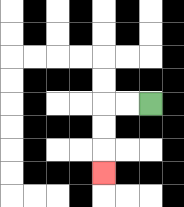{'start': '[6, 4]', 'end': '[4, 7]', 'path_directions': 'L,L,D,D,D', 'path_coordinates': '[[6, 4], [5, 4], [4, 4], [4, 5], [4, 6], [4, 7]]'}